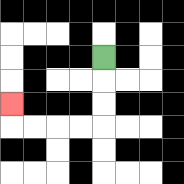{'start': '[4, 2]', 'end': '[0, 4]', 'path_directions': 'D,D,D,L,L,L,L,U', 'path_coordinates': '[[4, 2], [4, 3], [4, 4], [4, 5], [3, 5], [2, 5], [1, 5], [0, 5], [0, 4]]'}